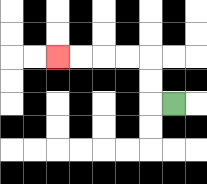{'start': '[7, 4]', 'end': '[2, 2]', 'path_directions': 'L,U,U,L,L,L,L', 'path_coordinates': '[[7, 4], [6, 4], [6, 3], [6, 2], [5, 2], [4, 2], [3, 2], [2, 2]]'}